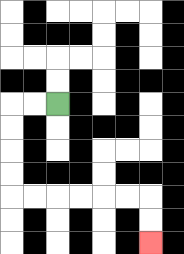{'start': '[2, 4]', 'end': '[6, 10]', 'path_directions': 'L,L,D,D,D,D,R,R,R,R,R,R,D,D', 'path_coordinates': '[[2, 4], [1, 4], [0, 4], [0, 5], [0, 6], [0, 7], [0, 8], [1, 8], [2, 8], [3, 8], [4, 8], [5, 8], [6, 8], [6, 9], [6, 10]]'}